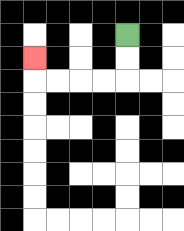{'start': '[5, 1]', 'end': '[1, 2]', 'path_directions': 'D,D,L,L,L,L,U', 'path_coordinates': '[[5, 1], [5, 2], [5, 3], [4, 3], [3, 3], [2, 3], [1, 3], [1, 2]]'}